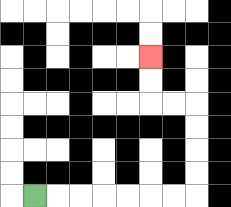{'start': '[1, 8]', 'end': '[6, 2]', 'path_directions': 'R,R,R,R,R,R,R,U,U,U,U,L,L,U,U', 'path_coordinates': '[[1, 8], [2, 8], [3, 8], [4, 8], [5, 8], [6, 8], [7, 8], [8, 8], [8, 7], [8, 6], [8, 5], [8, 4], [7, 4], [6, 4], [6, 3], [6, 2]]'}